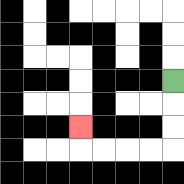{'start': '[7, 3]', 'end': '[3, 5]', 'path_directions': 'D,D,D,L,L,L,L,U', 'path_coordinates': '[[7, 3], [7, 4], [7, 5], [7, 6], [6, 6], [5, 6], [4, 6], [3, 6], [3, 5]]'}